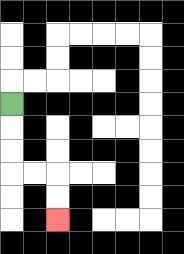{'start': '[0, 4]', 'end': '[2, 9]', 'path_directions': 'D,D,D,R,R,D,D', 'path_coordinates': '[[0, 4], [0, 5], [0, 6], [0, 7], [1, 7], [2, 7], [2, 8], [2, 9]]'}